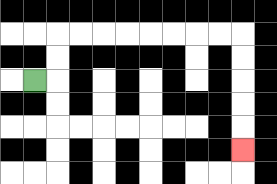{'start': '[1, 3]', 'end': '[10, 6]', 'path_directions': 'R,U,U,R,R,R,R,R,R,R,R,D,D,D,D,D', 'path_coordinates': '[[1, 3], [2, 3], [2, 2], [2, 1], [3, 1], [4, 1], [5, 1], [6, 1], [7, 1], [8, 1], [9, 1], [10, 1], [10, 2], [10, 3], [10, 4], [10, 5], [10, 6]]'}